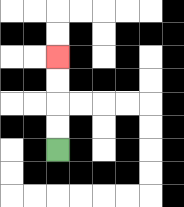{'start': '[2, 6]', 'end': '[2, 2]', 'path_directions': 'U,U,U,U', 'path_coordinates': '[[2, 6], [2, 5], [2, 4], [2, 3], [2, 2]]'}